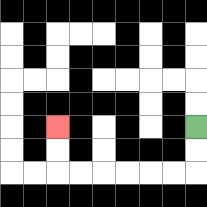{'start': '[8, 5]', 'end': '[2, 5]', 'path_directions': 'D,D,L,L,L,L,L,L,U,U', 'path_coordinates': '[[8, 5], [8, 6], [8, 7], [7, 7], [6, 7], [5, 7], [4, 7], [3, 7], [2, 7], [2, 6], [2, 5]]'}